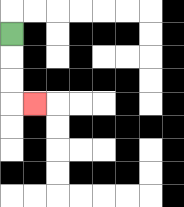{'start': '[0, 1]', 'end': '[1, 4]', 'path_directions': 'D,D,D,R', 'path_coordinates': '[[0, 1], [0, 2], [0, 3], [0, 4], [1, 4]]'}